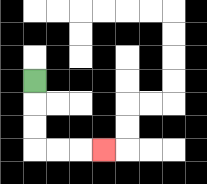{'start': '[1, 3]', 'end': '[4, 6]', 'path_directions': 'D,D,D,R,R,R', 'path_coordinates': '[[1, 3], [1, 4], [1, 5], [1, 6], [2, 6], [3, 6], [4, 6]]'}